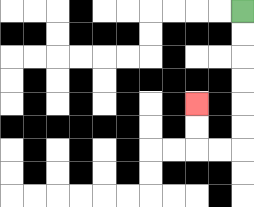{'start': '[10, 0]', 'end': '[8, 4]', 'path_directions': 'D,D,D,D,D,D,L,L,U,U', 'path_coordinates': '[[10, 0], [10, 1], [10, 2], [10, 3], [10, 4], [10, 5], [10, 6], [9, 6], [8, 6], [8, 5], [8, 4]]'}